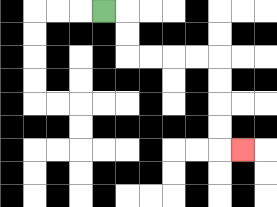{'start': '[4, 0]', 'end': '[10, 6]', 'path_directions': 'R,D,D,R,R,R,R,D,D,D,D,R', 'path_coordinates': '[[4, 0], [5, 0], [5, 1], [5, 2], [6, 2], [7, 2], [8, 2], [9, 2], [9, 3], [9, 4], [9, 5], [9, 6], [10, 6]]'}